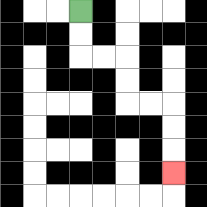{'start': '[3, 0]', 'end': '[7, 7]', 'path_directions': 'D,D,R,R,D,D,R,R,D,D,D', 'path_coordinates': '[[3, 0], [3, 1], [3, 2], [4, 2], [5, 2], [5, 3], [5, 4], [6, 4], [7, 4], [7, 5], [7, 6], [7, 7]]'}